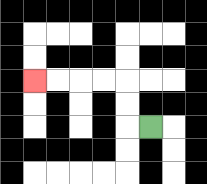{'start': '[6, 5]', 'end': '[1, 3]', 'path_directions': 'L,U,U,L,L,L,L', 'path_coordinates': '[[6, 5], [5, 5], [5, 4], [5, 3], [4, 3], [3, 3], [2, 3], [1, 3]]'}